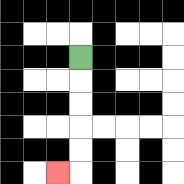{'start': '[3, 2]', 'end': '[2, 7]', 'path_directions': 'D,D,D,D,D,L', 'path_coordinates': '[[3, 2], [3, 3], [3, 4], [3, 5], [3, 6], [3, 7], [2, 7]]'}